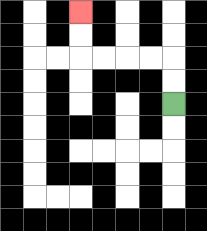{'start': '[7, 4]', 'end': '[3, 0]', 'path_directions': 'U,U,L,L,L,L,U,U', 'path_coordinates': '[[7, 4], [7, 3], [7, 2], [6, 2], [5, 2], [4, 2], [3, 2], [3, 1], [3, 0]]'}